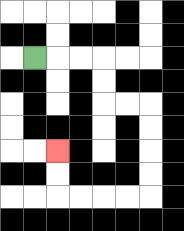{'start': '[1, 2]', 'end': '[2, 6]', 'path_directions': 'R,R,R,D,D,R,R,D,D,D,D,L,L,L,L,U,U', 'path_coordinates': '[[1, 2], [2, 2], [3, 2], [4, 2], [4, 3], [4, 4], [5, 4], [6, 4], [6, 5], [6, 6], [6, 7], [6, 8], [5, 8], [4, 8], [3, 8], [2, 8], [2, 7], [2, 6]]'}